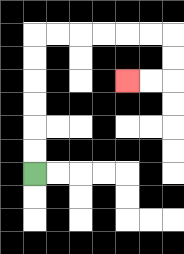{'start': '[1, 7]', 'end': '[5, 3]', 'path_directions': 'U,U,U,U,U,U,R,R,R,R,R,R,D,D,L,L', 'path_coordinates': '[[1, 7], [1, 6], [1, 5], [1, 4], [1, 3], [1, 2], [1, 1], [2, 1], [3, 1], [4, 1], [5, 1], [6, 1], [7, 1], [7, 2], [7, 3], [6, 3], [5, 3]]'}